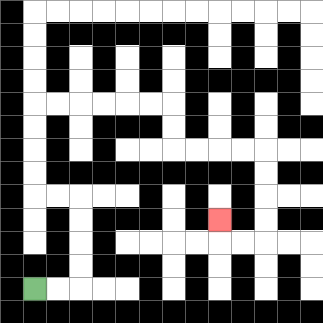{'start': '[1, 12]', 'end': '[9, 9]', 'path_directions': 'R,R,U,U,U,U,L,L,U,U,U,U,R,R,R,R,R,R,D,D,R,R,R,R,D,D,D,D,L,L,U', 'path_coordinates': '[[1, 12], [2, 12], [3, 12], [3, 11], [3, 10], [3, 9], [3, 8], [2, 8], [1, 8], [1, 7], [1, 6], [1, 5], [1, 4], [2, 4], [3, 4], [4, 4], [5, 4], [6, 4], [7, 4], [7, 5], [7, 6], [8, 6], [9, 6], [10, 6], [11, 6], [11, 7], [11, 8], [11, 9], [11, 10], [10, 10], [9, 10], [9, 9]]'}